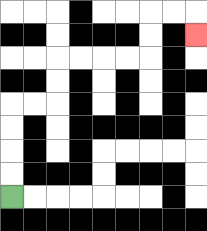{'start': '[0, 8]', 'end': '[8, 1]', 'path_directions': 'U,U,U,U,R,R,U,U,R,R,R,R,U,U,R,R,D', 'path_coordinates': '[[0, 8], [0, 7], [0, 6], [0, 5], [0, 4], [1, 4], [2, 4], [2, 3], [2, 2], [3, 2], [4, 2], [5, 2], [6, 2], [6, 1], [6, 0], [7, 0], [8, 0], [8, 1]]'}